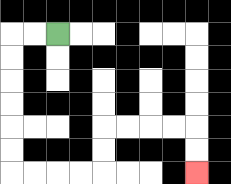{'start': '[2, 1]', 'end': '[8, 7]', 'path_directions': 'L,L,D,D,D,D,D,D,R,R,R,R,U,U,R,R,R,R,D,D', 'path_coordinates': '[[2, 1], [1, 1], [0, 1], [0, 2], [0, 3], [0, 4], [0, 5], [0, 6], [0, 7], [1, 7], [2, 7], [3, 7], [4, 7], [4, 6], [4, 5], [5, 5], [6, 5], [7, 5], [8, 5], [8, 6], [8, 7]]'}